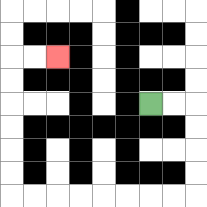{'start': '[6, 4]', 'end': '[2, 2]', 'path_directions': 'R,R,D,D,D,D,L,L,L,L,L,L,L,L,U,U,U,U,U,U,R,R', 'path_coordinates': '[[6, 4], [7, 4], [8, 4], [8, 5], [8, 6], [8, 7], [8, 8], [7, 8], [6, 8], [5, 8], [4, 8], [3, 8], [2, 8], [1, 8], [0, 8], [0, 7], [0, 6], [0, 5], [0, 4], [0, 3], [0, 2], [1, 2], [2, 2]]'}